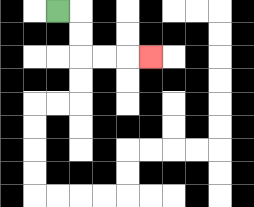{'start': '[2, 0]', 'end': '[6, 2]', 'path_directions': 'R,D,D,R,R,R', 'path_coordinates': '[[2, 0], [3, 0], [3, 1], [3, 2], [4, 2], [5, 2], [6, 2]]'}